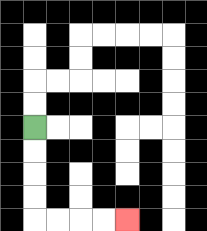{'start': '[1, 5]', 'end': '[5, 9]', 'path_directions': 'D,D,D,D,R,R,R,R', 'path_coordinates': '[[1, 5], [1, 6], [1, 7], [1, 8], [1, 9], [2, 9], [3, 9], [4, 9], [5, 9]]'}